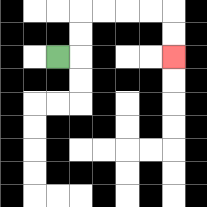{'start': '[2, 2]', 'end': '[7, 2]', 'path_directions': 'R,U,U,R,R,R,R,D,D', 'path_coordinates': '[[2, 2], [3, 2], [3, 1], [3, 0], [4, 0], [5, 0], [6, 0], [7, 0], [7, 1], [7, 2]]'}